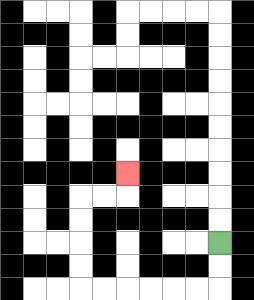{'start': '[9, 10]', 'end': '[5, 7]', 'path_directions': 'D,D,L,L,L,L,L,L,U,U,U,U,R,R,U', 'path_coordinates': '[[9, 10], [9, 11], [9, 12], [8, 12], [7, 12], [6, 12], [5, 12], [4, 12], [3, 12], [3, 11], [3, 10], [3, 9], [3, 8], [4, 8], [5, 8], [5, 7]]'}